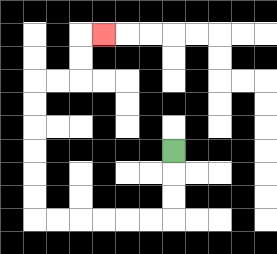{'start': '[7, 6]', 'end': '[4, 1]', 'path_directions': 'D,D,D,L,L,L,L,L,L,U,U,U,U,U,U,R,R,U,U,R', 'path_coordinates': '[[7, 6], [7, 7], [7, 8], [7, 9], [6, 9], [5, 9], [4, 9], [3, 9], [2, 9], [1, 9], [1, 8], [1, 7], [1, 6], [1, 5], [1, 4], [1, 3], [2, 3], [3, 3], [3, 2], [3, 1], [4, 1]]'}